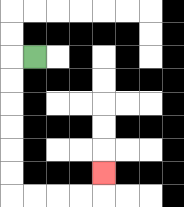{'start': '[1, 2]', 'end': '[4, 7]', 'path_directions': 'L,D,D,D,D,D,D,R,R,R,R,U', 'path_coordinates': '[[1, 2], [0, 2], [0, 3], [0, 4], [0, 5], [0, 6], [0, 7], [0, 8], [1, 8], [2, 8], [3, 8], [4, 8], [4, 7]]'}